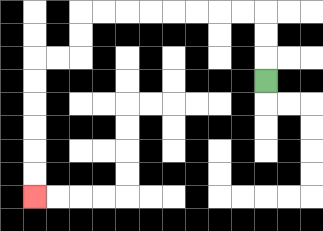{'start': '[11, 3]', 'end': '[1, 8]', 'path_directions': 'U,U,U,L,L,L,L,L,L,L,L,D,D,L,L,D,D,D,D,D,D', 'path_coordinates': '[[11, 3], [11, 2], [11, 1], [11, 0], [10, 0], [9, 0], [8, 0], [7, 0], [6, 0], [5, 0], [4, 0], [3, 0], [3, 1], [3, 2], [2, 2], [1, 2], [1, 3], [1, 4], [1, 5], [1, 6], [1, 7], [1, 8]]'}